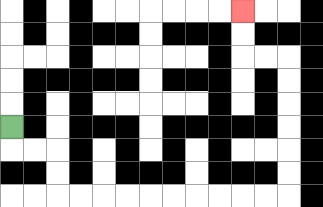{'start': '[0, 5]', 'end': '[10, 0]', 'path_directions': 'D,R,R,D,D,R,R,R,R,R,R,R,R,R,R,U,U,U,U,U,U,L,L,U,U', 'path_coordinates': '[[0, 5], [0, 6], [1, 6], [2, 6], [2, 7], [2, 8], [3, 8], [4, 8], [5, 8], [6, 8], [7, 8], [8, 8], [9, 8], [10, 8], [11, 8], [12, 8], [12, 7], [12, 6], [12, 5], [12, 4], [12, 3], [12, 2], [11, 2], [10, 2], [10, 1], [10, 0]]'}